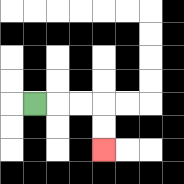{'start': '[1, 4]', 'end': '[4, 6]', 'path_directions': 'R,R,R,D,D', 'path_coordinates': '[[1, 4], [2, 4], [3, 4], [4, 4], [4, 5], [4, 6]]'}